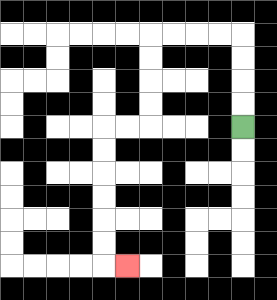{'start': '[10, 5]', 'end': '[5, 11]', 'path_directions': 'U,U,U,U,L,L,L,L,D,D,D,D,L,L,D,D,D,D,D,D,R', 'path_coordinates': '[[10, 5], [10, 4], [10, 3], [10, 2], [10, 1], [9, 1], [8, 1], [7, 1], [6, 1], [6, 2], [6, 3], [6, 4], [6, 5], [5, 5], [4, 5], [4, 6], [4, 7], [4, 8], [4, 9], [4, 10], [4, 11], [5, 11]]'}